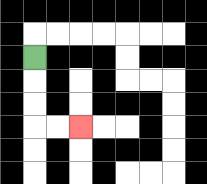{'start': '[1, 2]', 'end': '[3, 5]', 'path_directions': 'D,D,D,R,R', 'path_coordinates': '[[1, 2], [1, 3], [1, 4], [1, 5], [2, 5], [3, 5]]'}